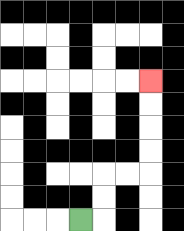{'start': '[3, 9]', 'end': '[6, 3]', 'path_directions': 'R,U,U,R,R,U,U,U,U', 'path_coordinates': '[[3, 9], [4, 9], [4, 8], [4, 7], [5, 7], [6, 7], [6, 6], [6, 5], [6, 4], [6, 3]]'}